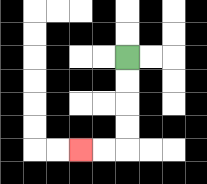{'start': '[5, 2]', 'end': '[3, 6]', 'path_directions': 'D,D,D,D,L,L', 'path_coordinates': '[[5, 2], [5, 3], [5, 4], [5, 5], [5, 6], [4, 6], [3, 6]]'}